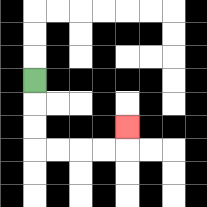{'start': '[1, 3]', 'end': '[5, 5]', 'path_directions': 'D,D,D,R,R,R,R,U', 'path_coordinates': '[[1, 3], [1, 4], [1, 5], [1, 6], [2, 6], [3, 6], [4, 6], [5, 6], [5, 5]]'}